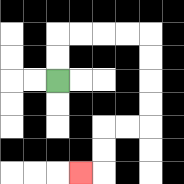{'start': '[2, 3]', 'end': '[3, 7]', 'path_directions': 'U,U,R,R,R,R,D,D,D,D,L,L,D,D,L', 'path_coordinates': '[[2, 3], [2, 2], [2, 1], [3, 1], [4, 1], [5, 1], [6, 1], [6, 2], [6, 3], [6, 4], [6, 5], [5, 5], [4, 5], [4, 6], [4, 7], [3, 7]]'}